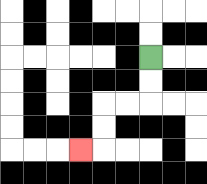{'start': '[6, 2]', 'end': '[3, 6]', 'path_directions': 'D,D,L,L,D,D,L', 'path_coordinates': '[[6, 2], [6, 3], [6, 4], [5, 4], [4, 4], [4, 5], [4, 6], [3, 6]]'}